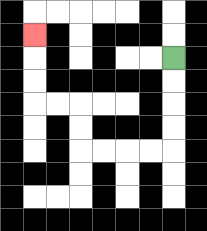{'start': '[7, 2]', 'end': '[1, 1]', 'path_directions': 'D,D,D,D,L,L,L,L,U,U,L,L,U,U,U', 'path_coordinates': '[[7, 2], [7, 3], [7, 4], [7, 5], [7, 6], [6, 6], [5, 6], [4, 6], [3, 6], [3, 5], [3, 4], [2, 4], [1, 4], [1, 3], [1, 2], [1, 1]]'}